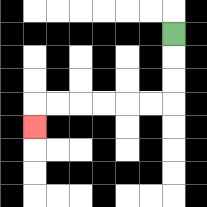{'start': '[7, 1]', 'end': '[1, 5]', 'path_directions': 'D,D,D,L,L,L,L,L,L,D', 'path_coordinates': '[[7, 1], [7, 2], [7, 3], [7, 4], [6, 4], [5, 4], [4, 4], [3, 4], [2, 4], [1, 4], [1, 5]]'}